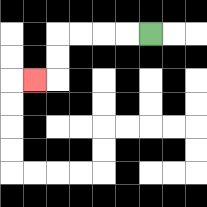{'start': '[6, 1]', 'end': '[1, 3]', 'path_directions': 'L,L,L,L,D,D,L', 'path_coordinates': '[[6, 1], [5, 1], [4, 1], [3, 1], [2, 1], [2, 2], [2, 3], [1, 3]]'}